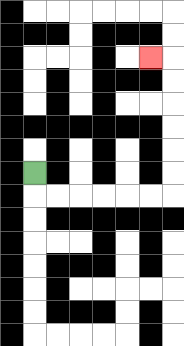{'start': '[1, 7]', 'end': '[6, 2]', 'path_directions': 'D,R,R,R,R,R,R,U,U,U,U,U,U,L', 'path_coordinates': '[[1, 7], [1, 8], [2, 8], [3, 8], [4, 8], [5, 8], [6, 8], [7, 8], [7, 7], [7, 6], [7, 5], [7, 4], [7, 3], [7, 2], [6, 2]]'}